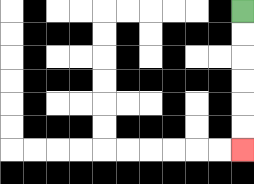{'start': '[10, 0]', 'end': '[10, 6]', 'path_directions': 'D,D,D,D,D,D', 'path_coordinates': '[[10, 0], [10, 1], [10, 2], [10, 3], [10, 4], [10, 5], [10, 6]]'}